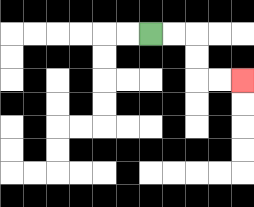{'start': '[6, 1]', 'end': '[10, 3]', 'path_directions': 'R,R,D,D,R,R', 'path_coordinates': '[[6, 1], [7, 1], [8, 1], [8, 2], [8, 3], [9, 3], [10, 3]]'}